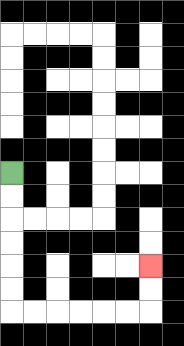{'start': '[0, 7]', 'end': '[6, 11]', 'path_directions': 'D,D,D,D,D,D,R,R,R,R,R,R,U,U', 'path_coordinates': '[[0, 7], [0, 8], [0, 9], [0, 10], [0, 11], [0, 12], [0, 13], [1, 13], [2, 13], [3, 13], [4, 13], [5, 13], [6, 13], [6, 12], [6, 11]]'}